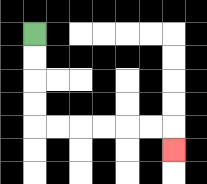{'start': '[1, 1]', 'end': '[7, 6]', 'path_directions': 'D,D,D,D,R,R,R,R,R,R,D', 'path_coordinates': '[[1, 1], [1, 2], [1, 3], [1, 4], [1, 5], [2, 5], [3, 5], [4, 5], [5, 5], [6, 5], [7, 5], [7, 6]]'}